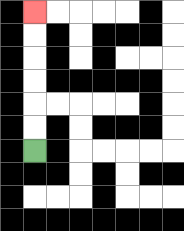{'start': '[1, 6]', 'end': '[1, 0]', 'path_directions': 'U,U,U,U,U,U', 'path_coordinates': '[[1, 6], [1, 5], [1, 4], [1, 3], [1, 2], [1, 1], [1, 0]]'}